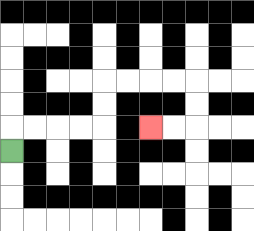{'start': '[0, 6]', 'end': '[6, 5]', 'path_directions': 'U,R,R,R,R,U,U,R,R,R,R,D,D,L,L', 'path_coordinates': '[[0, 6], [0, 5], [1, 5], [2, 5], [3, 5], [4, 5], [4, 4], [4, 3], [5, 3], [6, 3], [7, 3], [8, 3], [8, 4], [8, 5], [7, 5], [6, 5]]'}